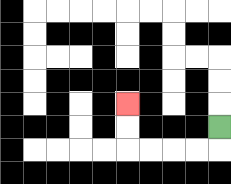{'start': '[9, 5]', 'end': '[5, 4]', 'path_directions': 'D,L,L,L,L,U,U', 'path_coordinates': '[[9, 5], [9, 6], [8, 6], [7, 6], [6, 6], [5, 6], [5, 5], [5, 4]]'}